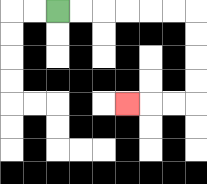{'start': '[2, 0]', 'end': '[5, 4]', 'path_directions': 'R,R,R,R,R,R,D,D,D,D,L,L,L', 'path_coordinates': '[[2, 0], [3, 0], [4, 0], [5, 0], [6, 0], [7, 0], [8, 0], [8, 1], [8, 2], [8, 3], [8, 4], [7, 4], [6, 4], [5, 4]]'}